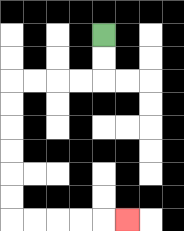{'start': '[4, 1]', 'end': '[5, 9]', 'path_directions': 'D,D,L,L,L,L,D,D,D,D,D,D,R,R,R,R,R', 'path_coordinates': '[[4, 1], [4, 2], [4, 3], [3, 3], [2, 3], [1, 3], [0, 3], [0, 4], [0, 5], [0, 6], [0, 7], [0, 8], [0, 9], [1, 9], [2, 9], [3, 9], [4, 9], [5, 9]]'}